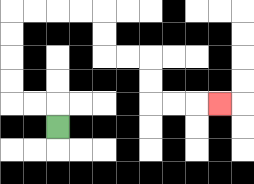{'start': '[2, 5]', 'end': '[9, 4]', 'path_directions': 'U,L,L,U,U,U,U,R,R,R,R,D,D,R,R,D,D,R,R,R', 'path_coordinates': '[[2, 5], [2, 4], [1, 4], [0, 4], [0, 3], [0, 2], [0, 1], [0, 0], [1, 0], [2, 0], [3, 0], [4, 0], [4, 1], [4, 2], [5, 2], [6, 2], [6, 3], [6, 4], [7, 4], [8, 4], [9, 4]]'}